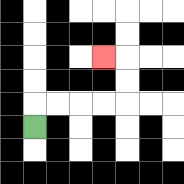{'start': '[1, 5]', 'end': '[4, 2]', 'path_directions': 'U,R,R,R,R,U,U,L', 'path_coordinates': '[[1, 5], [1, 4], [2, 4], [3, 4], [4, 4], [5, 4], [5, 3], [5, 2], [4, 2]]'}